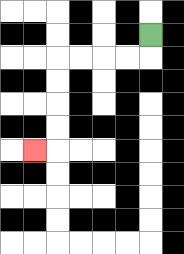{'start': '[6, 1]', 'end': '[1, 6]', 'path_directions': 'D,L,L,L,L,D,D,D,D,L', 'path_coordinates': '[[6, 1], [6, 2], [5, 2], [4, 2], [3, 2], [2, 2], [2, 3], [2, 4], [2, 5], [2, 6], [1, 6]]'}